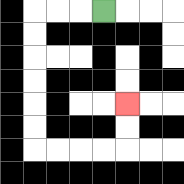{'start': '[4, 0]', 'end': '[5, 4]', 'path_directions': 'L,L,L,D,D,D,D,D,D,R,R,R,R,U,U', 'path_coordinates': '[[4, 0], [3, 0], [2, 0], [1, 0], [1, 1], [1, 2], [1, 3], [1, 4], [1, 5], [1, 6], [2, 6], [3, 6], [4, 6], [5, 6], [5, 5], [5, 4]]'}